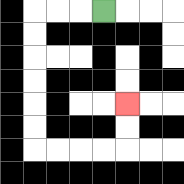{'start': '[4, 0]', 'end': '[5, 4]', 'path_directions': 'L,L,L,D,D,D,D,D,D,R,R,R,R,U,U', 'path_coordinates': '[[4, 0], [3, 0], [2, 0], [1, 0], [1, 1], [1, 2], [1, 3], [1, 4], [1, 5], [1, 6], [2, 6], [3, 6], [4, 6], [5, 6], [5, 5], [5, 4]]'}